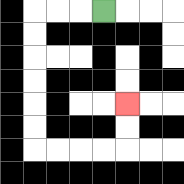{'start': '[4, 0]', 'end': '[5, 4]', 'path_directions': 'L,L,L,D,D,D,D,D,D,R,R,R,R,U,U', 'path_coordinates': '[[4, 0], [3, 0], [2, 0], [1, 0], [1, 1], [1, 2], [1, 3], [1, 4], [1, 5], [1, 6], [2, 6], [3, 6], [4, 6], [5, 6], [5, 5], [5, 4]]'}